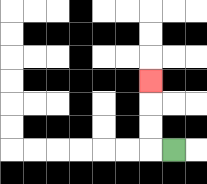{'start': '[7, 6]', 'end': '[6, 3]', 'path_directions': 'L,U,U,U', 'path_coordinates': '[[7, 6], [6, 6], [6, 5], [6, 4], [6, 3]]'}